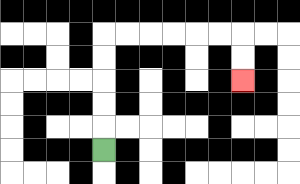{'start': '[4, 6]', 'end': '[10, 3]', 'path_directions': 'U,U,U,U,U,R,R,R,R,R,R,D,D', 'path_coordinates': '[[4, 6], [4, 5], [4, 4], [4, 3], [4, 2], [4, 1], [5, 1], [6, 1], [7, 1], [8, 1], [9, 1], [10, 1], [10, 2], [10, 3]]'}